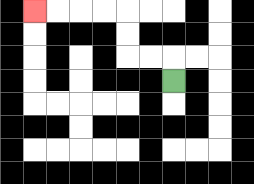{'start': '[7, 3]', 'end': '[1, 0]', 'path_directions': 'U,L,L,U,U,L,L,L,L', 'path_coordinates': '[[7, 3], [7, 2], [6, 2], [5, 2], [5, 1], [5, 0], [4, 0], [3, 0], [2, 0], [1, 0]]'}